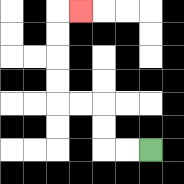{'start': '[6, 6]', 'end': '[3, 0]', 'path_directions': 'L,L,U,U,L,L,U,U,U,U,R', 'path_coordinates': '[[6, 6], [5, 6], [4, 6], [4, 5], [4, 4], [3, 4], [2, 4], [2, 3], [2, 2], [2, 1], [2, 0], [3, 0]]'}